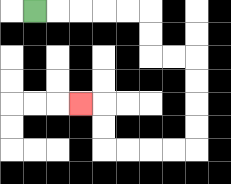{'start': '[1, 0]', 'end': '[3, 4]', 'path_directions': 'R,R,R,R,R,D,D,R,R,D,D,D,D,L,L,L,L,U,U,L', 'path_coordinates': '[[1, 0], [2, 0], [3, 0], [4, 0], [5, 0], [6, 0], [6, 1], [6, 2], [7, 2], [8, 2], [8, 3], [8, 4], [8, 5], [8, 6], [7, 6], [6, 6], [5, 6], [4, 6], [4, 5], [4, 4], [3, 4]]'}